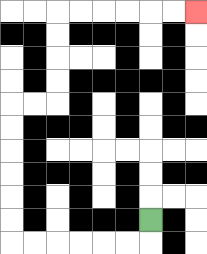{'start': '[6, 9]', 'end': '[8, 0]', 'path_directions': 'D,L,L,L,L,L,L,U,U,U,U,U,U,R,R,U,U,U,U,R,R,R,R,R,R', 'path_coordinates': '[[6, 9], [6, 10], [5, 10], [4, 10], [3, 10], [2, 10], [1, 10], [0, 10], [0, 9], [0, 8], [0, 7], [0, 6], [0, 5], [0, 4], [1, 4], [2, 4], [2, 3], [2, 2], [2, 1], [2, 0], [3, 0], [4, 0], [5, 0], [6, 0], [7, 0], [8, 0]]'}